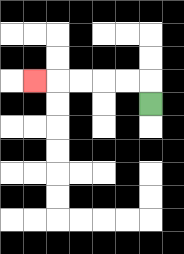{'start': '[6, 4]', 'end': '[1, 3]', 'path_directions': 'U,L,L,L,L,L', 'path_coordinates': '[[6, 4], [6, 3], [5, 3], [4, 3], [3, 3], [2, 3], [1, 3]]'}